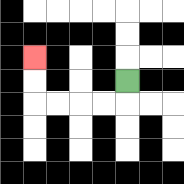{'start': '[5, 3]', 'end': '[1, 2]', 'path_directions': 'D,L,L,L,L,U,U', 'path_coordinates': '[[5, 3], [5, 4], [4, 4], [3, 4], [2, 4], [1, 4], [1, 3], [1, 2]]'}